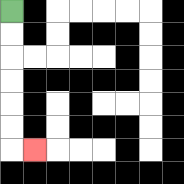{'start': '[0, 0]', 'end': '[1, 6]', 'path_directions': 'D,D,D,D,D,D,R', 'path_coordinates': '[[0, 0], [0, 1], [0, 2], [0, 3], [0, 4], [0, 5], [0, 6], [1, 6]]'}